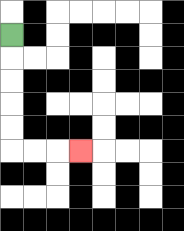{'start': '[0, 1]', 'end': '[3, 6]', 'path_directions': 'D,D,D,D,D,R,R,R', 'path_coordinates': '[[0, 1], [0, 2], [0, 3], [0, 4], [0, 5], [0, 6], [1, 6], [2, 6], [3, 6]]'}